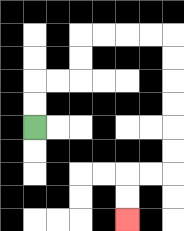{'start': '[1, 5]', 'end': '[5, 9]', 'path_directions': 'U,U,R,R,U,U,R,R,R,R,D,D,D,D,D,D,L,L,D,D', 'path_coordinates': '[[1, 5], [1, 4], [1, 3], [2, 3], [3, 3], [3, 2], [3, 1], [4, 1], [5, 1], [6, 1], [7, 1], [7, 2], [7, 3], [7, 4], [7, 5], [7, 6], [7, 7], [6, 7], [5, 7], [5, 8], [5, 9]]'}